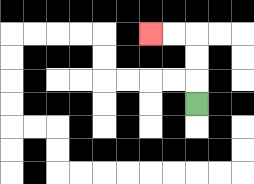{'start': '[8, 4]', 'end': '[6, 1]', 'path_directions': 'U,U,U,L,L', 'path_coordinates': '[[8, 4], [8, 3], [8, 2], [8, 1], [7, 1], [6, 1]]'}